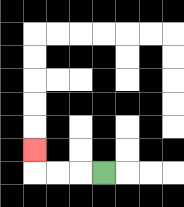{'start': '[4, 7]', 'end': '[1, 6]', 'path_directions': 'L,L,L,U', 'path_coordinates': '[[4, 7], [3, 7], [2, 7], [1, 7], [1, 6]]'}